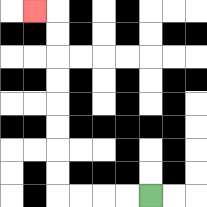{'start': '[6, 8]', 'end': '[1, 0]', 'path_directions': 'L,L,L,L,U,U,U,U,U,U,U,U,L', 'path_coordinates': '[[6, 8], [5, 8], [4, 8], [3, 8], [2, 8], [2, 7], [2, 6], [2, 5], [2, 4], [2, 3], [2, 2], [2, 1], [2, 0], [1, 0]]'}